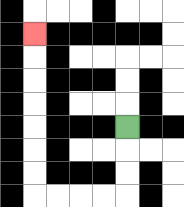{'start': '[5, 5]', 'end': '[1, 1]', 'path_directions': 'D,D,D,L,L,L,L,U,U,U,U,U,U,U', 'path_coordinates': '[[5, 5], [5, 6], [5, 7], [5, 8], [4, 8], [3, 8], [2, 8], [1, 8], [1, 7], [1, 6], [1, 5], [1, 4], [1, 3], [1, 2], [1, 1]]'}